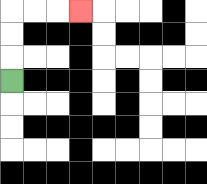{'start': '[0, 3]', 'end': '[3, 0]', 'path_directions': 'U,U,U,R,R,R', 'path_coordinates': '[[0, 3], [0, 2], [0, 1], [0, 0], [1, 0], [2, 0], [3, 0]]'}